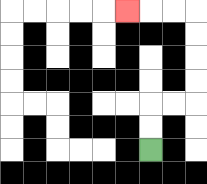{'start': '[6, 6]', 'end': '[5, 0]', 'path_directions': 'U,U,R,R,U,U,U,U,L,L,L', 'path_coordinates': '[[6, 6], [6, 5], [6, 4], [7, 4], [8, 4], [8, 3], [8, 2], [8, 1], [8, 0], [7, 0], [6, 0], [5, 0]]'}